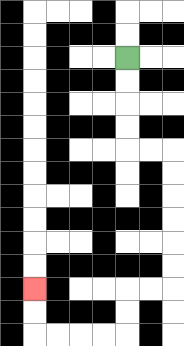{'start': '[5, 2]', 'end': '[1, 12]', 'path_directions': 'D,D,D,D,R,R,D,D,D,D,D,D,L,L,D,D,L,L,L,L,U,U', 'path_coordinates': '[[5, 2], [5, 3], [5, 4], [5, 5], [5, 6], [6, 6], [7, 6], [7, 7], [7, 8], [7, 9], [7, 10], [7, 11], [7, 12], [6, 12], [5, 12], [5, 13], [5, 14], [4, 14], [3, 14], [2, 14], [1, 14], [1, 13], [1, 12]]'}